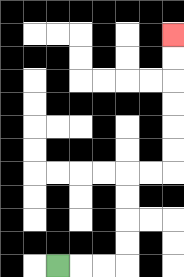{'start': '[2, 11]', 'end': '[7, 1]', 'path_directions': 'R,R,R,U,U,U,U,R,R,U,U,U,U,U,U', 'path_coordinates': '[[2, 11], [3, 11], [4, 11], [5, 11], [5, 10], [5, 9], [5, 8], [5, 7], [6, 7], [7, 7], [7, 6], [7, 5], [7, 4], [7, 3], [7, 2], [7, 1]]'}